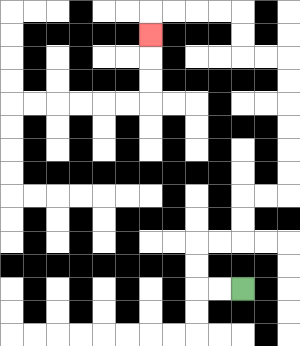{'start': '[10, 12]', 'end': '[6, 1]', 'path_directions': 'L,L,U,U,R,R,U,U,R,R,U,U,U,U,U,U,L,L,U,U,L,L,L,L,D', 'path_coordinates': '[[10, 12], [9, 12], [8, 12], [8, 11], [8, 10], [9, 10], [10, 10], [10, 9], [10, 8], [11, 8], [12, 8], [12, 7], [12, 6], [12, 5], [12, 4], [12, 3], [12, 2], [11, 2], [10, 2], [10, 1], [10, 0], [9, 0], [8, 0], [7, 0], [6, 0], [6, 1]]'}